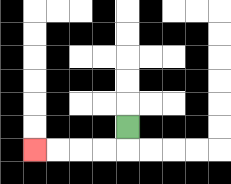{'start': '[5, 5]', 'end': '[1, 6]', 'path_directions': 'D,L,L,L,L', 'path_coordinates': '[[5, 5], [5, 6], [4, 6], [3, 6], [2, 6], [1, 6]]'}